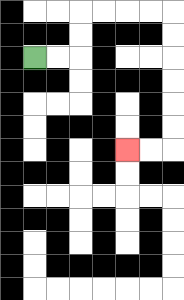{'start': '[1, 2]', 'end': '[5, 6]', 'path_directions': 'R,R,U,U,R,R,R,R,D,D,D,D,D,D,L,L', 'path_coordinates': '[[1, 2], [2, 2], [3, 2], [3, 1], [3, 0], [4, 0], [5, 0], [6, 0], [7, 0], [7, 1], [7, 2], [7, 3], [7, 4], [7, 5], [7, 6], [6, 6], [5, 6]]'}